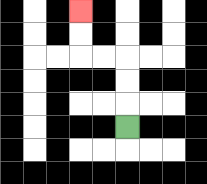{'start': '[5, 5]', 'end': '[3, 0]', 'path_directions': 'U,U,U,L,L,U,U', 'path_coordinates': '[[5, 5], [5, 4], [5, 3], [5, 2], [4, 2], [3, 2], [3, 1], [3, 0]]'}